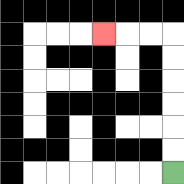{'start': '[7, 7]', 'end': '[4, 1]', 'path_directions': 'U,U,U,U,U,U,L,L,L', 'path_coordinates': '[[7, 7], [7, 6], [7, 5], [7, 4], [7, 3], [7, 2], [7, 1], [6, 1], [5, 1], [4, 1]]'}